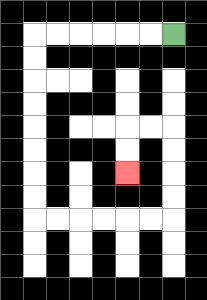{'start': '[7, 1]', 'end': '[5, 7]', 'path_directions': 'L,L,L,L,L,L,D,D,D,D,D,D,D,D,R,R,R,R,R,R,U,U,U,U,L,L,D,D', 'path_coordinates': '[[7, 1], [6, 1], [5, 1], [4, 1], [3, 1], [2, 1], [1, 1], [1, 2], [1, 3], [1, 4], [1, 5], [1, 6], [1, 7], [1, 8], [1, 9], [2, 9], [3, 9], [4, 9], [5, 9], [6, 9], [7, 9], [7, 8], [7, 7], [7, 6], [7, 5], [6, 5], [5, 5], [5, 6], [5, 7]]'}